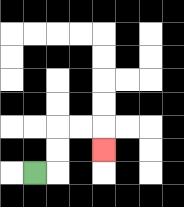{'start': '[1, 7]', 'end': '[4, 6]', 'path_directions': 'R,U,U,R,R,D', 'path_coordinates': '[[1, 7], [2, 7], [2, 6], [2, 5], [3, 5], [4, 5], [4, 6]]'}